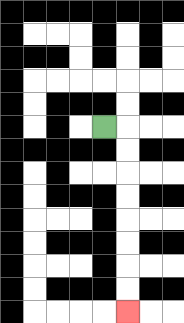{'start': '[4, 5]', 'end': '[5, 13]', 'path_directions': 'R,D,D,D,D,D,D,D,D', 'path_coordinates': '[[4, 5], [5, 5], [5, 6], [5, 7], [5, 8], [5, 9], [5, 10], [5, 11], [5, 12], [5, 13]]'}